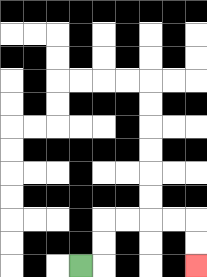{'start': '[3, 11]', 'end': '[8, 11]', 'path_directions': 'R,U,U,R,R,R,R,D,D', 'path_coordinates': '[[3, 11], [4, 11], [4, 10], [4, 9], [5, 9], [6, 9], [7, 9], [8, 9], [8, 10], [8, 11]]'}